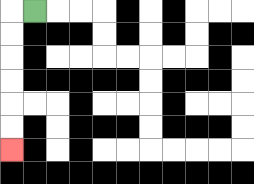{'start': '[1, 0]', 'end': '[0, 6]', 'path_directions': 'L,D,D,D,D,D,D', 'path_coordinates': '[[1, 0], [0, 0], [0, 1], [0, 2], [0, 3], [0, 4], [0, 5], [0, 6]]'}